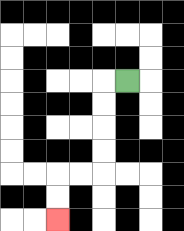{'start': '[5, 3]', 'end': '[2, 9]', 'path_directions': 'L,D,D,D,D,L,L,D,D', 'path_coordinates': '[[5, 3], [4, 3], [4, 4], [4, 5], [4, 6], [4, 7], [3, 7], [2, 7], [2, 8], [2, 9]]'}